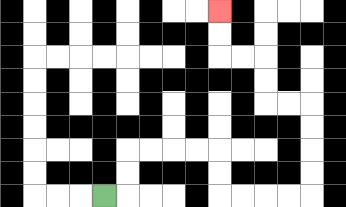{'start': '[4, 8]', 'end': '[9, 0]', 'path_directions': 'R,U,U,R,R,R,R,D,D,R,R,R,R,U,U,U,U,L,L,U,U,L,L,U,U', 'path_coordinates': '[[4, 8], [5, 8], [5, 7], [5, 6], [6, 6], [7, 6], [8, 6], [9, 6], [9, 7], [9, 8], [10, 8], [11, 8], [12, 8], [13, 8], [13, 7], [13, 6], [13, 5], [13, 4], [12, 4], [11, 4], [11, 3], [11, 2], [10, 2], [9, 2], [9, 1], [9, 0]]'}